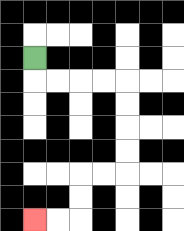{'start': '[1, 2]', 'end': '[1, 9]', 'path_directions': 'D,R,R,R,R,D,D,D,D,L,L,D,D,L,L', 'path_coordinates': '[[1, 2], [1, 3], [2, 3], [3, 3], [4, 3], [5, 3], [5, 4], [5, 5], [5, 6], [5, 7], [4, 7], [3, 7], [3, 8], [3, 9], [2, 9], [1, 9]]'}